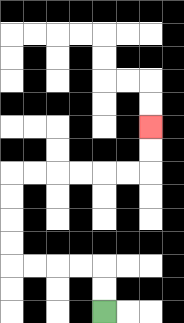{'start': '[4, 13]', 'end': '[6, 5]', 'path_directions': 'U,U,L,L,L,L,U,U,U,U,R,R,R,R,R,R,U,U', 'path_coordinates': '[[4, 13], [4, 12], [4, 11], [3, 11], [2, 11], [1, 11], [0, 11], [0, 10], [0, 9], [0, 8], [0, 7], [1, 7], [2, 7], [3, 7], [4, 7], [5, 7], [6, 7], [6, 6], [6, 5]]'}